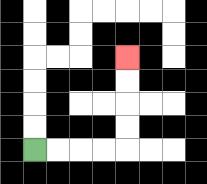{'start': '[1, 6]', 'end': '[5, 2]', 'path_directions': 'R,R,R,R,U,U,U,U', 'path_coordinates': '[[1, 6], [2, 6], [3, 6], [4, 6], [5, 6], [5, 5], [5, 4], [5, 3], [5, 2]]'}